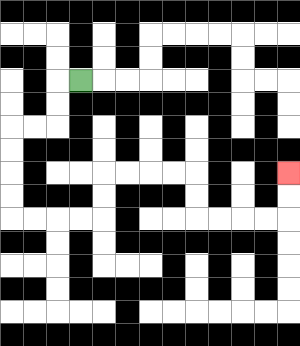{'start': '[3, 3]', 'end': '[12, 7]', 'path_directions': 'L,D,D,L,L,D,D,D,D,R,R,R,R,U,U,R,R,R,R,D,D,R,R,R,R,U,U', 'path_coordinates': '[[3, 3], [2, 3], [2, 4], [2, 5], [1, 5], [0, 5], [0, 6], [0, 7], [0, 8], [0, 9], [1, 9], [2, 9], [3, 9], [4, 9], [4, 8], [4, 7], [5, 7], [6, 7], [7, 7], [8, 7], [8, 8], [8, 9], [9, 9], [10, 9], [11, 9], [12, 9], [12, 8], [12, 7]]'}